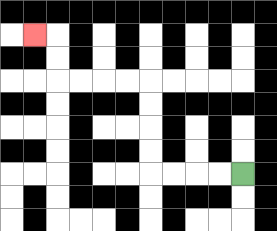{'start': '[10, 7]', 'end': '[1, 1]', 'path_directions': 'L,L,L,L,U,U,U,U,L,L,L,L,U,U,L', 'path_coordinates': '[[10, 7], [9, 7], [8, 7], [7, 7], [6, 7], [6, 6], [6, 5], [6, 4], [6, 3], [5, 3], [4, 3], [3, 3], [2, 3], [2, 2], [2, 1], [1, 1]]'}